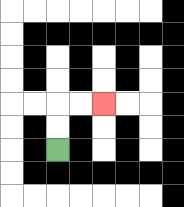{'start': '[2, 6]', 'end': '[4, 4]', 'path_directions': 'U,U,R,R', 'path_coordinates': '[[2, 6], [2, 5], [2, 4], [3, 4], [4, 4]]'}